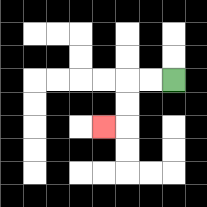{'start': '[7, 3]', 'end': '[4, 5]', 'path_directions': 'L,L,D,D,L', 'path_coordinates': '[[7, 3], [6, 3], [5, 3], [5, 4], [5, 5], [4, 5]]'}